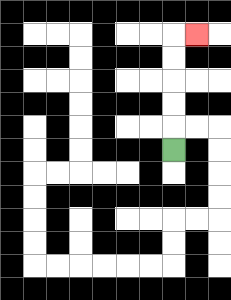{'start': '[7, 6]', 'end': '[8, 1]', 'path_directions': 'U,U,U,U,U,R', 'path_coordinates': '[[7, 6], [7, 5], [7, 4], [7, 3], [7, 2], [7, 1], [8, 1]]'}